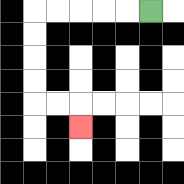{'start': '[6, 0]', 'end': '[3, 5]', 'path_directions': 'L,L,L,L,L,D,D,D,D,R,R,D', 'path_coordinates': '[[6, 0], [5, 0], [4, 0], [3, 0], [2, 0], [1, 0], [1, 1], [1, 2], [1, 3], [1, 4], [2, 4], [3, 4], [3, 5]]'}